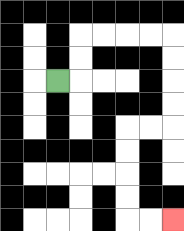{'start': '[2, 3]', 'end': '[7, 9]', 'path_directions': 'R,U,U,R,R,R,R,D,D,D,D,L,L,D,D,D,D,R,R', 'path_coordinates': '[[2, 3], [3, 3], [3, 2], [3, 1], [4, 1], [5, 1], [6, 1], [7, 1], [7, 2], [7, 3], [7, 4], [7, 5], [6, 5], [5, 5], [5, 6], [5, 7], [5, 8], [5, 9], [6, 9], [7, 9]]'}